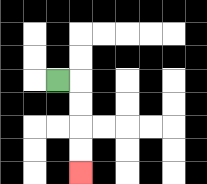{'start': '[2, 3]', 'end': '[3, 7]', 'path_directions': 'R,D,D,D,D', 'path_coordinates': '[[2, 3], [3, 3], [3, 4], [3, 5], [3, 6], [3, 7]]'}